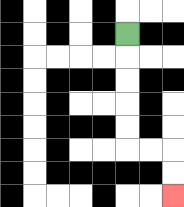{'start': '[5, 1]', 'end': '[7, 8]', 'path_directions': 'D,D,D,D,D,R,R,D,D', 'path_coordinates': '[[5, 1], [5, 2], [5, 3], [5, 4], [5, 5], [5, 6], [6, 6], [7, 6], [7, 7], [7, 8]]'}